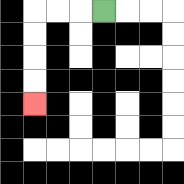{'start': '[4, 0]', 'end': '[1, 4]', 'path_directions': 'L,L,L,D,D,D,D', 'path_coordinates': '[[4, 0], [3, 0], [2, 0], [1, 0], [1, 1], [1, 2], [1, 3], [1, 4]]'}